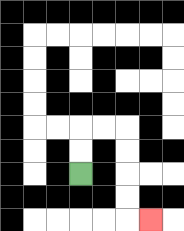{'start': '[3, 7]', 'end': '[6, 9]', 'path_directions': 'U,U,R,R,D,D,D,D,R', 'path_coordinates': '[[3, 7], [3, 6], [3, 5], [4, 5], [5, 5], [5, 6], [5, 7], [5, 8], [5, 9], [6, 9]]'}